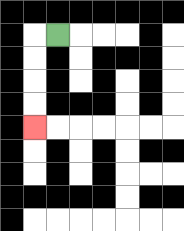{'start': '[2, 1]', 'end': '[1, 5]', 'path_directions': 'L,D,D,D,D', 'path_coordinates': '[[2, 1], [1, 1], [1, 2], [1, 3], [1, 4], [1, 5]]'}